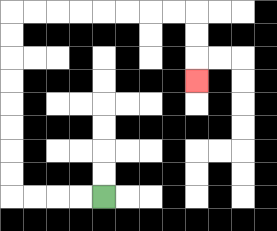{'start': '[4, 8]', 'end': '[8, 3]', 'path_directions': 'L,L,L,L,U,U,U,U,U,U,U,U,R,R,R,R,R,R,R,R,D,D,D', 'path_coordinates': '[[4, 8], [3, 8], [2, 8], [1, 8], [0, 8], [0, 7], [0, 6], [0, 5], [0, 4], [0, 3], [0, 2], [0, 1], [0, 0], [1, 0], [2, 0], [3, 0], [4, 0], [5, 0], [6, 0], [7, 0], [8, 0], [8, 1], [8, 2], [8, 3]]'}